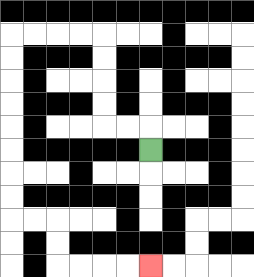{'start': '[6, 6]', 'end': '[6, 11]', 'path_directions': 'U,L,L,U,U,U,U,L,L,L,L,D,D,D,D,D,D,D,D,R,R,D,D,R,R,R,R', 'path_coordinates': '[[6, 6], [6, 5], [5, 5], [4, 5], [4, 4], [4, 3], [4, 2], [4, 1], [3, 1], [2, 1], [1, 1], [0, 1], [0, 2], [0, 3], [0, 4], [0, 5], [0, 6], [0, 7], [0, 8], [0, 9], [1, 9], [2, 9], [2, 10], [2, 11], [3, 11], [4, 11], [5, 11], [6, 11]]'}